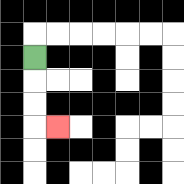{'start': '[1, 2]', 'end': '[2, 5]', 'path_directions': 'D,D,D,R', 'path_coordinates': '[[1, 2], [1, 3], [1, 4], [1, 5], [2, 5]]'}